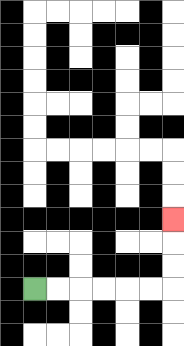{'start': '[1, 12]', 'end': '[7, 9]', 'path_directions': 'R,R,R,R,R,R,U,U,U', 'path_coordinates': '[[1, 12], [2, 12], [3, 12], [4, 12], [5, 12], [6, 12], [7, 12], [7, 11], [7, 10], [7, 9]]'}